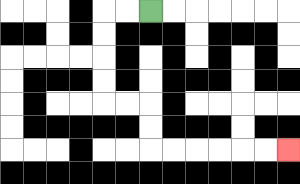{'start': '[6, 0]', 'end': '[12, 6]', 'path_directions': 'L,L,D,D,D,D,R,R,D,D,R,R,R,R,R,R', 'path_coordinates': '[[6, 0], [5, 0], [4, 0], [4, 1], [4, 2], [4, 3], [4, 4], [5, 4], [6, 4], [6, 5], [6, 6], [7, 6], [8, 6], [9, 6], [10, 6], [11, 6], [12, 6]]'}